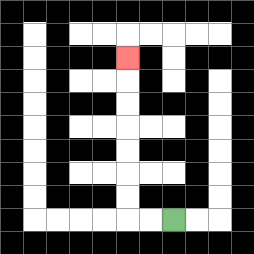{'start': '[7, 9]', 'end': '[5, 2]', 'path_directions': 'L,L,U,U,U,U,U,U,U', 'path_coordinates': '[[7, 9], [6, 9], [5, 9], [5, 8], [5, 7], [5, 6], [5, 5], [5, 4], [5, 3], [5, 2]]'}